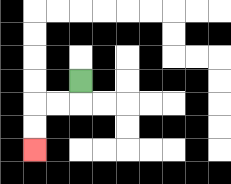{'start': '[3, 3]', 'end': '[1, 6]', 'path_directions': 'D,L,L,D,D', 'path_coordinates': '[[3, 3], [3, 4], [2, 4], [1, 4], [1, 5], [1, 6]]'}